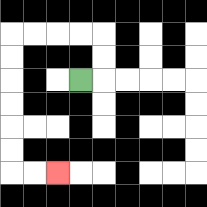{'start': '[3, 3]', 'end': '[2, 7]', 'path_directions': 'R,U,U,L,L,L,L,D,D,D,D,D,D,R,R', 'path_coordinates': '[[3, 3], [4, 3], [4, 2], [4, 1], [3, 1], [2, 1], [1, 1], [0, 1], [0, 2], [0, 3], [0, 4], [0, 5], [0, 6], [0, 7], [1, 7], [2, 7]]'}